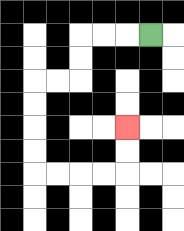{'start': '[6, 1]', 'end': '[5, 5]', 'path_directions': 'L,L,L,D,D,L,L,D,D,D,D,R,R,R,R,U,U', 'path_coordinates': '[[6, 1], [5, 1], [4, 1], [3, 1], [3, 2], [3, 3], [2, 3], [1, 3], [1, 4], [1, 5], [1, 6], [1, 7], [2, 7], [3, 7], [4, 7], [5, 7], [5, 6], [5, 5]]'}